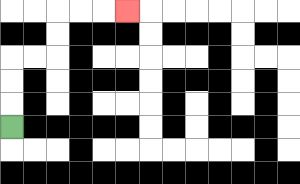{'start': '[0, 5]', 'end': '[5, 0]', 'path_directions': 'U,U,U,R,R,U,U,R,R,R', 'path_coordinates': '[[0, 5], [0, 4], [0, 3], [0, 2], [1, 2], [2, 2], [2, 1], [2, 0], [3, 0], [4, 0], [5, 0]]'}